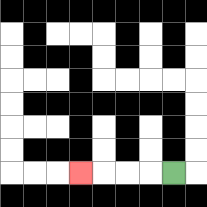{'start': '[7, 7]', 'end': '[3, 7]', 'path_directions': 'L,L,L,L', 'path_coordinates': '[[7, 7], [6, 7], [5, 7], [4, 7], [3, 7]]'}